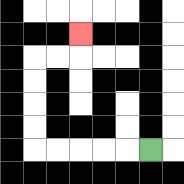{'start': '[6, 6]', 'end': '[3, 1]', 'path_directions': 'L,L,L,L,L,U,U,U,U,R,R,U', 'path_coordinates': '[[6, 6], [5, 6], [4, 6], [3, 6], [2, 6], [1, 6], [1, 5], [1, 4], [1, 3], [1, 2], [2, 2], [3, 2], [3, 1]]'}